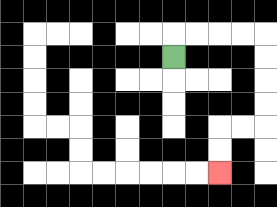{'start': '[7, 2]', 'end': '[9, 7]', 'path_directions': 'U,R,R,R,R,D,D,D,D,L,L,D,D', 'path_coordinates': '[[7, 2], [7, 1], [8, 1], [9, 1], [10, 1], [11, 1], [11, 2], [11, 3], [11, 4], [11, 5], [10, 5], [9, 5], [9, 6], [9, 7]]'}